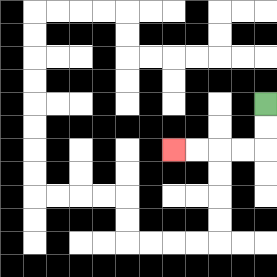{'start': '[11, 4]', 'end': '[7, 6]', 'path_directions': 'D,D,L,L,L,L', 'path_coordinates': '[[11, 4], [11, 5], [11, 6], [10, 6], [9, 6], [8, 6], [7, 6]]'}